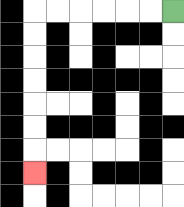{'start': '[7, 0]', 'end': '[1, 7]', 'path_directions': 'L,L,L,L,L,L,D,D,D,D,D,D,D', 'path_coordinates': '[[7, 0], [6, 0], [5, 0], [4, 0], [3, 0], [2, 0], [1, 0], [1, 1], [1, 2], [1, 3], [1, 4], [1, 5], [1, 6], [1, 7]]'}